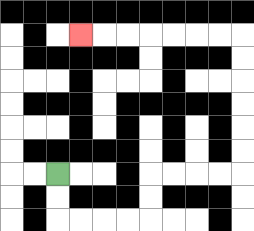{'start': '[2, 7]', 'end': '[3, 1]', 'path_directions': 'D,D,R,R,R,R,U,U,R,R,R,R,U,U,U,U,U,U,L,L,L,L,L,L,L', 'path_coordinates': '[[2, 7], [2, 8], [2, 9], [3, 9], [4, 9], [5, 9], [6, 9], [6, 8], [6, 7], [7, 7], [8, 7], [9, 7], [10, 7], [10, 6], [10, 5], [10, 4], [10, 3], [10, 2], [10, 1], [9, 1], [8, 1], [7, 1], [6, 1], [5, 1], [4, 1], [3, 1]]'}